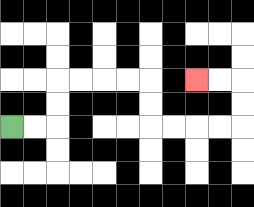{'start': '[0, 5]', 'end': '[8, 3]', 'path_directions': 'R,R,U,U,R,R,R,R,D,D,R,R,R,R,U,U,L,L', 'path_coordinates': '[[0, 5], [1, 5], [2, 5], [2, 4], [2, 3], [3, 3], [4, 3], [5, 3], [6, 3], [6, 4], [6, 5], [7, 5], [8, 5], [9, 5], [10, 5], [10, 4], [10, 3], [9, 3], [8, 3]]'}